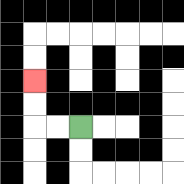{'start': '[3, 5]', 'end': '[1, 3]', 'path_directions': 'L,L,U,U', 'path_coordinates': '[[3, 5], [2, 5], [1, 5], [1, 4], [1, 3]]'}